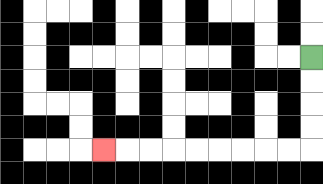{'start': '[13, 2]', 'end': '[4, 6]', 'path_directions': 'D,D,D,D,L,L,L,L,L,L,L,L,L', 'path_coordinates': '[[13, 2], [13, 3], [13, 4], [13, 5], [13, 6], [12, 6], [11, 6], [10, 6], [9, 6], [8, 6], [7, 6], [6, 6], [5, 6], [4, 6]]'}